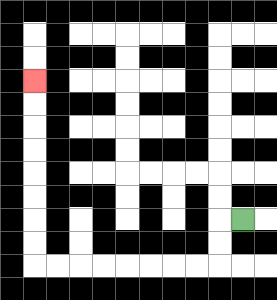{'start': '[10, 9]', 'end': '[1, 3]', 'path_directions': 'L,D,D,L,L,L,L,L,L,L,L,U,U,U,U,U,U,U,U', 'path_coordinates': '[[10, 9], [9, 9], [9, 10], [9, 11], [8, 11], [7, 11], [6, 11], [5, 11], [4, 11], [3, 11], [2, 11], [1, 11], [1, 10], [1, 9], [1, 8], [1, 7], [1, 6], [1, 5], [1, 4], [1, 3]]'}